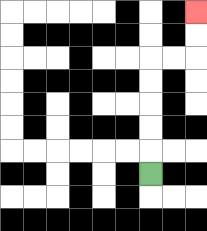{'start': '[6, 7]', 'end': '[8, 0]', 'path_directions': 'U,U,U,U,U,R,R,U,U', 'path_coordinates': '[[6, 7], [6, 6], [6, 5], [6, 4], [6, 3], [6, 2], [7, 2], [8, 2], [8, 1], [8, 0]]'}